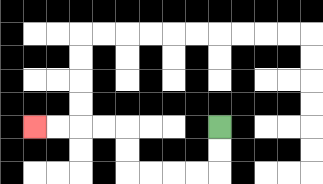{'start': '[9, 5]', 'end': '[1, 5]', 'path_directions': 'D,D,L,L,L,L,U,U,L,L,L,L', 'path_coordinates': '[[9, 5], [9, 6], [9, 7], [8, 7], [7, 7], [6, 7], [5, 7], [5, 6], [5, 5], [4, 5], [3, 5], [2, 5], [1, 5]]'}